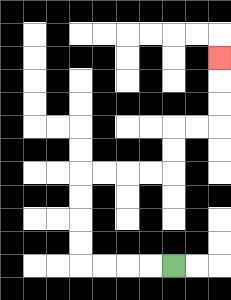{'start': '[7, 11]', 'end': '[9, 2]', 'path_directions': 'L,L,L,L,U,U,U,U,R,R,R,R,U,U,R,R,U,U,U', 'path_coordinates': '[[7, 11], [6, 11], [5, 11], [4, 11], [3, 11], [3, 10], [3, 9], [3, 8], [3, 7], [4, 7], [5, 7], [6, 7], [7, 7], [7, 6], [7, 5], [8, 5], [9, 5], [9, 4], [9, 3], [9, 2]]'}